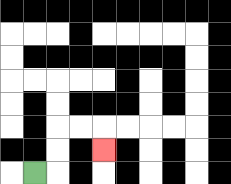{'start': '[1, 7]', 'end': '[4, 6]', 'path_directions': 'R,U,U,R,R,D', 'path_coordinates': '[[1, 7], [2, 7], [2, 6], [2, 5], [3, 5], [4, 5], [4, 6]]'}